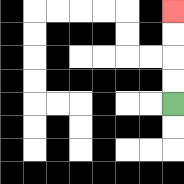{'start': '[7, 4]', 'end': '[7, 0]', 'path_directions': 'U,U,U,U', 'path_coordinates': '[[7, 4], [7, 3], [7, 2], [7, 1], [7, 0]]'}